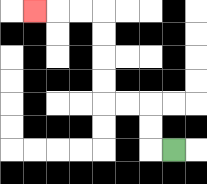{'start': '[7, 6]', 'end': '[1, 0]', 'path_directions': 'L,U,U,L,L,U,U,U,U,L,L,L', 'path_coordinates': '[[7, 6], [6, 6], [6, 5], [6, 4], [5, 4], [4, 4], [4, 3], [4, 2], [4, 1], [4, 0], [3, 0], [2, 0], [1, 0]]'}